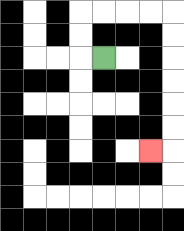{'start': '[4, 2]', 'end': '[6, 6]', 'path_directions': 'L,U,U,R,R,R,R,D,D,D,D,D,D,L', 'path_coordinates': '[[4, 2], [3, 2], [3, 1], [3, 0], [4, 0], [5, 0], [6, 0], [7, 0], [7, 1], [7, 2], [7, 3], [7, 4], [7, 5], [7, 6], [6, 6]]'}